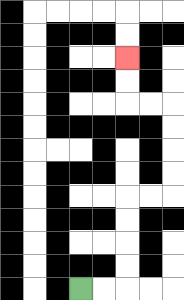{'start': '[3, 12]', 'end': '[5, 2]', 'path_directions': 'R,R,U,U,U,U,R,R,U,U,U,U,L,L,U,U', 'path_coordinates': '[[3, 12], [4, 12], [5, 12], [5, 11], [5, 10], [5, 9], [5, 8], [6, 8], [7, 8], [7, 7], [7, 6], [7, 5], [7, 4], [6, 4], [5, 4], [5, 3], [5, 2]]'}